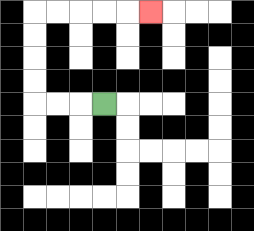{'start': '[4, 4]', 'end': '[6, 0]', 'path_directions': 'L,L,L,U,U,U,U,R,R,R,R,R', 'path_coordinates': '[[4, 4], [3, 4], [2, 4], [1, 4], [1, 3], [1, 2], [1, 1], [1, 0], [2, 0], [3, 0], [4, 0], [5, 0], [6, 0]]'}